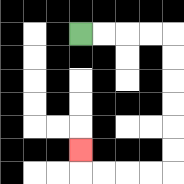{'start': '[3, 1]', 'end': '[3, 6]', 'path_directions': 'R,R,R,R,D,D,D,D,D,D,L,L,L,L,U', 'path_coordinates': '[[3, 1], [4, 1], [5, 1], [6, 1], [7, 1], [7, 2], [7, 3], [7, 4], [7, 5], [7, 6], [7, 7], [6, 7], [5, 7], [4, 7], [3, 7], [3, 6]]'}